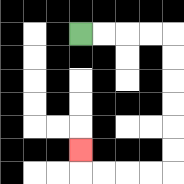{'start': '[3, 1]', 'end': '[3, 6]', 'path_directions': 'R,R,R,R,D,D,D,D,D,D,L,L,L,L,U', 'path_coordinates': '[[3, 1], [4, 1], [5, 1], [6, 1], [7, 1], [7, 2], [7, 3], [7, 4], [7, 5], [7, 6], [7, 7], [6, 7], [5, 7], [4, 7], [3, 7], [3, 6]]'}